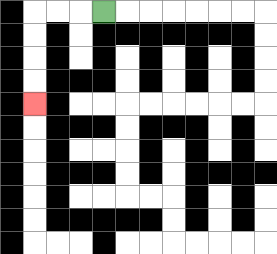{'start': '[4, 0]', 'end': '[1, 4]', 'path_directions': 'L,L,L,D,D,D,D', 'path_coordinates': '[[4, 0], [3, 0], [2, 0], [1, 0], [1, 1], [1, 2], [1, 3], [1, 4]]'}